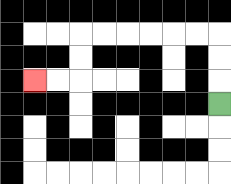{'start': '[9, 4]', 'end': '[1, 3]', 'path_directions': 'U,U,U,L,L,L,L,L,L,D,D,L,L', 'path_coordinates': '[[9, 4], [9, 3], [9, 2], [9, 1], [8, 1], [7, 1], [6, 1], [5, 1], [4, 1], [3, 1], [3, 2], [3, 3], [2, 3], [1, 3]]'}